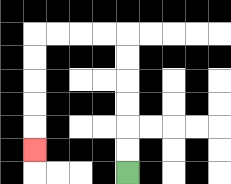{'start': '[5, 7]', 'end': '[1, 6]', 'path_directions': 'U,U,U,U,U,U,L,L,L,L,D,D,D,D,D', 'path_coordinates': '[[5, 7], [5, 6], [5, 5], [5, 4], [5, 3], [5, 2], [5, 1], [4, 1], [3, 1], [2, 1], [1, 1], [1, 2], [1, 3], [1, 4], [1, 5], [1, 6]]'}